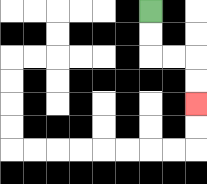{'start': '[6, 0]', 'end': '[8, 4]', 'path_directions': 'D,D,R,R,D,D', 'path_coordinates': '[[6, 0], [6, 1], [6, 2], [7, 2], [8, 2], [8, 3], [8, 4]]'}